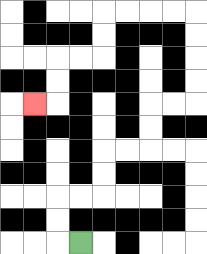{'start': '[3, 10]', 'end': '[1, 4]', 'path_directions': 'L,U,U,R,R,U,U,R,R,U,U,R,R,U,U,U,U,L,L,L,L,D,D,L,L,D,D,L', 'path_coordinates': '[[3, 10], [2, 10], [2, 9], [2, 8], [3, 8], [4, 8], [4, 7], [4, 6], [5, 6], [6, 6], [6, 5], [6, 4], [7, 4], [8, 4], [8, 3], [8, 2], [8, 1], [8, 0], [7, 0], [6, 0], [5, 0], [4, 0], [4, 1], [4, 2], [3, 2], [2, 2], [2, 3], [2, 4], [1, 4]]'}